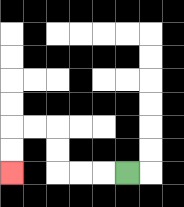{'start': '[5, 7]', 'end': '[0, 7]', 'path_directions': 'L,L,L,U,U,L,L,D,D', 'path_coordinates': '[[5, 7], [4, 7], [3, 7], [2, 7], [2, 6], [2, 5], [1, 5], [0, 5], [0, 6], [0, 7]]'}